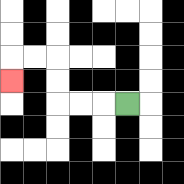{'start': '[5, 4]', 'end': '[0, 3]', 'path_directions': 'L,L,L,U,U,L,L,D', 'path_coordinates': '[[5, 4], [4, 4], [3, 4], [2, 4], [2, 3], [2, 2], [1, 2], [0, 2], [0, 3]]'}